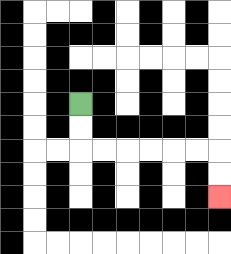{'start': '[3, 4]', 'end': '[9, 8]', 'path_directions': 'D,D,R,R,R,R,R,R,D,D', 'path_coordinates': '[[3, 4], [3, 5], [3, 6], [4, 6], [5, 6], [6, 6], [7, 6], [8, 6], [9, 6], [9, 7], [9, 8]]'}